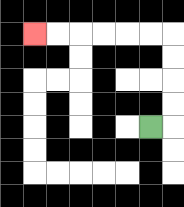{'start': '[6, 5]', 'end': '[1, 1]', 'path_directions': 'R,U,U,U,U,L,L,L,L,L,L', 'path_coordinates': '[[6, 5], [7, 5], [7, 4], [7, 3], [7, 2], [7, 1], [6, 1], [5, 1], [4, 1], [3, 1], [2, 1], [1, 1]]'}